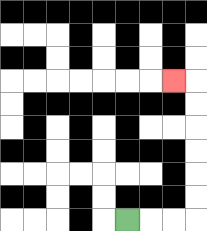{'start': '[5, 9]', 'end': '[7, 3]', 'path_directions': 'R,R,R,U,U,U,U,U,U,L', 'path_coordinates': '[[5, 9], [6, 9], [7, 9], [8, 9], [8, 8], [8, 7], [8, 6], [8, 5], [8, 4], [8, 3], [7, 3]]'}